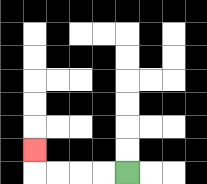{'start': '[5, 7]', 'end': '[1, 6]', 'path_directions': 'L,L,L,L,U', 'path_coordinates': '[[5, 7], [4, 7], [3, 7], [2, 7], [1, 7], [1, 6]]'}